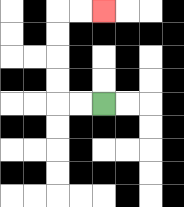{'start': '[4, 4]', 'end': '[4, 0]', 'path_directions': 'L,L,U,U,U,U,R,R', 'path_coordinates': '[[4, 4], [3, 4], [2, 4], [2, 3], [2, 2], [2, 1], [2, 0], [3, 0], [4, 0]]'}